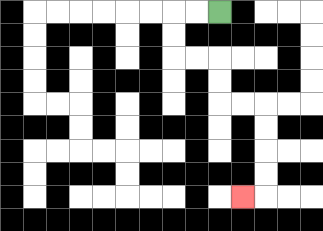{'start': '[9, 0]', 'end': '[10, 8]', 'path_directions': 'L,L,D,D,R,R,D,D,R,R,D,D,D,D,L', 'path_coordinates': '[[9, 0], [8, 0], [7, 0], [7, 1], [7, 2], [8, 2], [9, 2], [9, 3], [9, 4], [10, 4], [11, 4], [11, 5], [11, 6], [11, 7], [11, 8], [10, 8]]'}